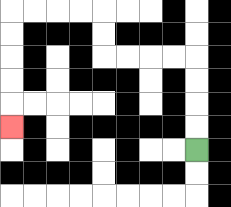{'start': '[8, 6]', 'end': '[0, 5]', 'path_directions': 'U,U,U,U,L,L,L,L,U,U,L,L,L,L,D,D,D,D,D', 'path_coordinates': '[[8, 6], [8, 5], [8, 4], [8, 3], [8, 2], [7, 2], [6, 2], [5, 2], [4, 2], [4, 1], [4, 0], [3, 0], [2, 0], [1, 0], [0, 0], [0, 1], [0, 2], [0, 3], [0, 4], [0, 5]]'}